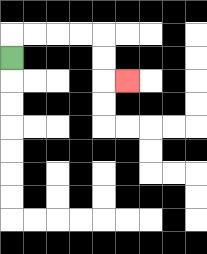{'start': '[0, 2]', 'end': '[5, 3]', 'path_directions': 'U,R,R,R,R,D,D,R', 'path_coordinates': '[[0, 2], [0, 1], [1, 1], [2, 1], [3, 1], [4, 1], [4, 2], [4, 3], [5, 3]]'}